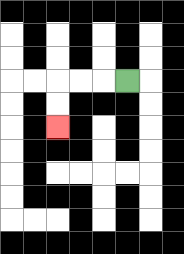{'start': '[5, 3]', 'end': '[2, 5]', 'path_directions': 'L,L,L,D,D', 'path_coordinates': '[[5, 3], [4, 3], [3, 3], [2, 3], [2, 4], [2, 5]]'}